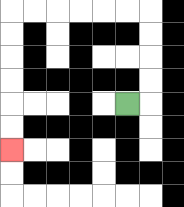{'start': '[5, 4]', 'end': '[0, 6]', 'path_directions': 'R,U,U,U,U,L,L,L,L,L,L,D,D,D,D,D,D', 'path_coordinates': '[[5, 4], [6, 4], [6, 3], [6, 2], [6, 1], [6, 0], [5, 0], [4, 0], [3, 0], [2, 0], [1, 0], [0, 0], [0, 1], [0, 2], [0, 3], [0, 4], [0, 5], [0, 6]]'}